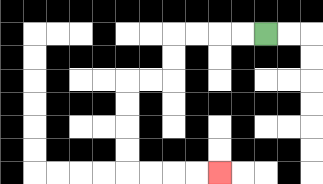{'start': '[11, 1]', 'end': '[9, 7]', 'path_directions': 'L,L,L,L,D,D,L,L,D,D,D,D,R,R,R,R', 'path_coordinates': '[[11, 1], [10, 1], [9, 1], [8, 1], [7, 1], [7, 2], [7, 3], [6, 3], [5, 3], [5, 4], [5, 5], [5, 6], [5, 7], [6, 7], [7, 7], [8, 7], [9, 7]]'}